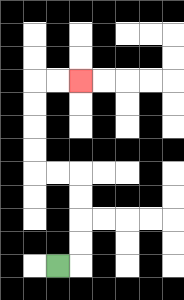{'start': '[2, 11]', 'end': '[3, 3]', 'path_directions': 'R,U,U,U,U,L,L,U,U,U,U,R,R', 'path_coordinates': '[[2, 11], [3, 11], [3, 10], [3, 9], [3, 8], [3, 7], [2, 7], [1, 7], [1, 6], [1, 5], [1, 4], [1, 3], [2, 3], [3, 3]]'}